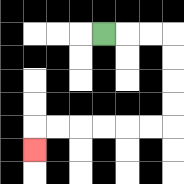{'start': '[4, 1]', 'end': '[1, 6]', 'path_directions': 'R,R,R,D,D,D,D,L,L,L,L,L,L,D', 'path_coordinates': '[[4, 1], [5, 1], [6, 1], [7, 1], [7, 2], [7, 3], [7, 4], [7, 5], [6, 5], [5, 5], [4, 5], [3, 5], [2, 5], [1, 5], [1, 6]]'}